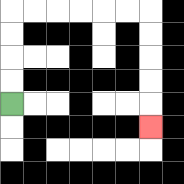{'start': '[0, 4]', 'end': '[6, 5]', 'path_directions': 'U,U,U,U,R,R,R,R,R,R,D,D,D,D,D', 'path_coordinates': '[[0, 4], [0, 3], [0, 2], [0, 1], [0, 0], [1, 0], [2, 0], [3, 0], [4, 0], [5, 0], [6, 0], [6, 1], [6, 2], [6, 3], [6, 4], [6, 5]]'}